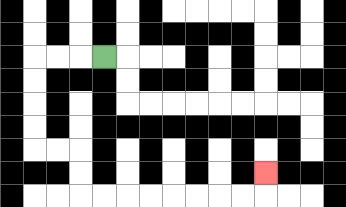{'start': '[4, 2]', 'end': '[11, 7]', 'path_directions': 'L,L,L,D,D,D,D,R,R,D,D,R,R,R,R,R,R,R,R,U', 'path_coordinates': '[[4, 2], [3, 2], [2, 2], [1, 2], [1, 3], [1, 4], [1, 5], [1, 6], [2, 6], [3, 6], [3, 7], [3, 8], [4, 8], [5, 8], [6, 8], [7, 8], [8, 8], [9, 8], [10, 8], [11, 8], [11, 7]]'}